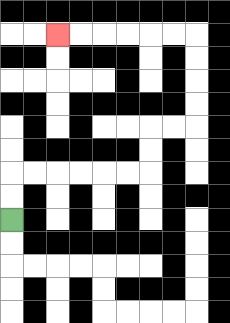{'start': '[0, 9]', 'end': '[2, 1]', 'path_directions': 'U,U,R,R,R,R,R,R,U,U,R,R,U,U,U,U,L,L,L,L,L,L', 'path_coordinates': '[[0, 9], [0, 8], [0, 7], [1, 7], [2, 7], [3, 7], [4, 7], [5, 7], [6, 7], [6, 6], [6, 5], [7, 5], [8, 5], [8, 4], [8, 3], [8, 2], [8, 1], [7, 1], [6, 1], [5, 1], [4, 1], [3, 1], [2, 1]]'}